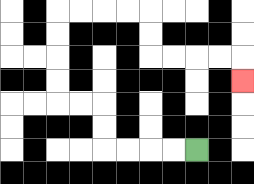{'start': '[8, 6]', 'end': '[10, 3]', 'path_directions': 'L,L,L,L,U,U,L,L,U,U,U,U,R,R,R,R,D,D,R,R,R,R,D', 'path_coordinates': '[[8, 6], [7, 6], [6, 6], [5, 6], [4, 6], [4, 5], [4, 4], [3, 4], [2, 4], [2, 3], [2, 2], [2, 1], [2, 0], [3, 0], [4, 0], [5, 0], [6, 0], [6, 1], [6, 2], [7, 2], [8, 2], [9, 2], [10, 2], [10, 3]]'}